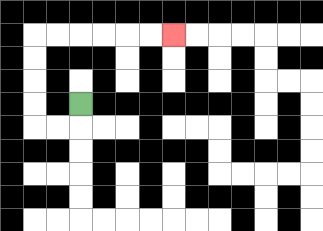{'start': '[3, 4]', 'end': '[7, 1]', 'path_directions': 'D,L,L,U,U,U,U,R,R,R,R,R,R', 'path_coordinates': '[[3, 4], [3, 5], [2, 5], [1, 5], [1, 4], [1, 3], [1, 2], [1, 1], [2, 1], [3, 1], [4, 1], [5, 1], [6, 1], [7, 1]]'}